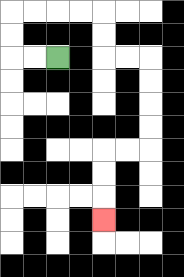{'start': '[2, 2]', 'end': '[4, 9]', 'path_directions': 'L,L,U,U,R,R,R,R,D,D,R,R,D,D,D,D,L,L,D,D,D', 'path_coordinates': '[[2, 2], [1, 2], [0, 2], [0, 1], [0, 0], [1, 0], [2, 0], [3, 0], [4, 0], [4, 1], [4, 2], [5, 2], [6, 2], [6, 3], [6, 4], [6, 5], [6, 6], [5, 6], [4, 6], [4, 7], [4, 8], [4, 9]]'}